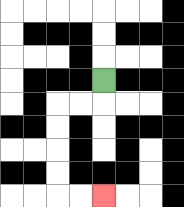{'start': '[4, 3]', 'end': '[4, 8]', 'path_directions': 'D,L,L,D,D,D,D,R,R', 'path_coordinates': '[[4, 3], [4, 4], [3, 4], [2, 4], [2, 5], [2, 6], [2, 7], [2, 8], [3, 8], [4, 8]]'}